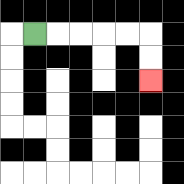{'start': '[1, 1]', 'end': '[6, 3]', 'path_directions': 'R,R,R,R,R,D,D', 'path_coordinates': '[[1, 1], [2, 1], [3, 1], [4, 1], [5, 1], [6, 1], [6, 2], [6, 3]]'}